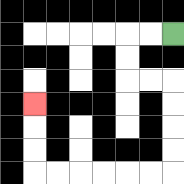{'start': '[7, 1]', 'end': '[1, 4]', 'path_directions': 'L,L,D,D,R,R,D,D,D,D,L,L,L,L,L,L,U,U,U', 'path_coordinates': '[[7, 1], [6, 1], [5, 1], [5, 2], [5, 3], [6, 3], [7, 3], [7, 4], [7, 5], [7, 6], [7, 7], [6, 7], [5, 7], [4, 7], [3, 7], [2, 7], [1, 7], [1, 6], [1, 5], [1, 4]]'}